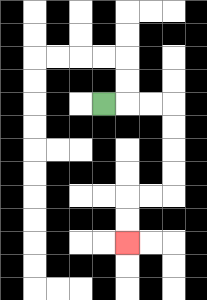{'start': '[4, 4]', 'end': '[5, 10]', 'path_directions': 'R,R,R,D,D,D,D,L,L,D,D', 'path_coordinates': '[[4, 4], [5, 4], [6, 4], [7, 4], [7, 5], [7, 6], [7, 7], [7, 8], [6, 8], [5, 8], [5, 9], [5, 10]]'}